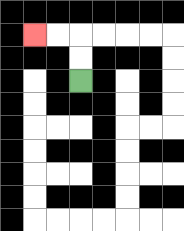{'start': '[3, 3]', 'end': '[1, 1]', 'path_directions': 'U,U,L,L', 'path_coordinates': '[[3, 3], [3, 2], [3, 1], [2, 1], [1, 1]]'}